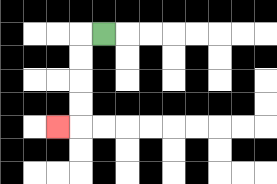{'start': '[4, 1]', 'end': '[2, 5]', 'path_directions': 'L,D,D,D,D,L', 'path_coordinates': '[[4, 1], [3, 1], [3, 2], [3, 3], [3, 4], [3, 5], [2, 5]]'}